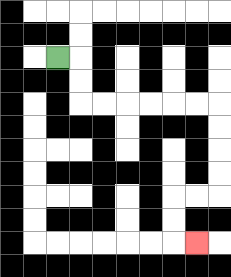{'start': '[2, 2]', 'end': '[8, 10]', 'path_directions': 'R,D,D,R,R,R,R,R,R,D,D,D,D,L,L,D,D,R', 'path_coordinates': '[[2, 2], [3, 2], [3, 3], [3, 4], [4, 4], [5, 4], [6, 4], [7, 4], [8, 4], [9, 4], [9, 5], [9, 6], [9, 7], [9, 8], [8, 8], [7, 8], [7, 9], [7, 10], [8, 10]]'}